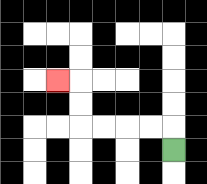{'start': '[7, 6]', 'end': '[2, 3]', 'path_directions': 'U,L,L,L,L,U,U,L', 'path_coordinates': '[[7, 6], [7, 5], [6, 5], [5, 5], [4, 5], [3, 5], [3, 4], [3, 3], [2, 3]]'}